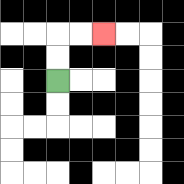{'start': '[2, 3]', 'end': '[4, 1]', 'path_directions': 'U,U,R,R', 'path_coordinates': '[[2, 3], [2, 2], [2, 1], [3, 1], [4, 1]]'}